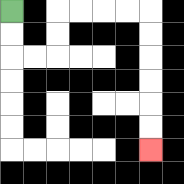{'start': '[0, 0]', 'end': '[6, 6]', 'path_directions': 'D,D,R,R,U,U,R,R,R,R,D,D,D,D,D,D', 'path_coordinates': '[[0, 0], [0, 1], [0, 2], [1, 2], [2, 2], [2, 1], [2, 0], [3, 0], [4, 0], [5, 0], [6, 0], [6, 1], [6, 2], [6, 3], [6, 4], [6, 5], [6, 6]]'}